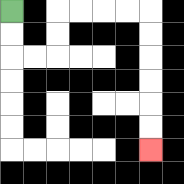{'start': '[0, 0]', 'end': '[6, 6]', 'path_directions': 'D,D,R,R,U,U,R,R,R,R,D,D,D,D,D,D', 'path_coordinates': '[[0, 0], [0, 1], [0, 2], [1, 2], [2, 2], [2, 1], [2, 0], [3, 0], [4, 0], [5, 0], [6, 0], [6, 1], [6, 2], [6, 3], [6, 4], [6, 5], [6, 6]]'}